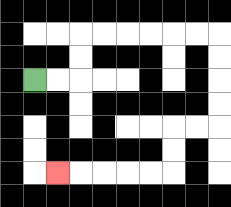{'start': '[1, 3]', 'end': '[2, 7]', 'path_directions': 'R,R,U,U,R,R,R,R,R,R,D,D,D,D,L,L,D,D,L,L,L,L,L', 'path_coordinates': '[[1, 3], [2, 3], [3, 3], [3, 2], [3, 1], [4, 1], [5, 1], [6, 1], [7, 1], [8, 1], [9, 1], [9, 2], [9, 3], [9, 4], [9, 5], [8, 5], [7, 5], [7, 6], [7, 7], [6, 7], [5, 7], [4, 7], [3, 7], [2, 7]]'}